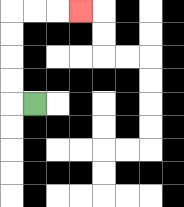{'start': '[1, 4]', 'end': '[3, 0]', 'path_directions': 'L,U,U,U,U,R,R,R', 'path_coordinates': '[[1, 4], [0, 4], [0, 3], [0, 2], [0, 1], [0, 0], [1, 0], [2, 0], [3, 0]]'}